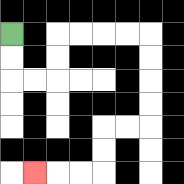{'start': '[0, 1]', 'end': '[1, 7]', 'path_directions': 'D,D,R,R,U,U,R,R,R,R,D,D,D,D,L,L,D,D,L,L,L', 'path_coordinates': '[[0, 1], [0, 2], [0, 3], [1, 3], [2, 3], [2, 2], [2, 1], [3, 1], [4, 1], [5, 1], [6, 1], [6, 2], [6, 3], [6, 4], [6, 5], [5, 5], [4, 5], [4, 6], [4, 7], [3, 7], [2, 7], [1, 7]]'}